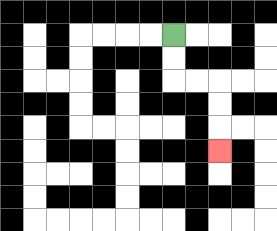{'start': '[7, 1]', 'end': '[9, 6]', 'path_directions': 'D,D,R,R,D,D,D', 'path_coordinates': '[[7, 1], [7, 2], [7, 3], [8, 3], [9, 3], [9, 4], [9, 5], [9, 6]]'}